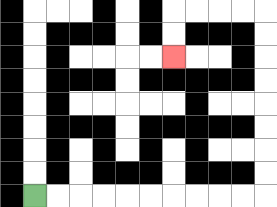{'start': '[1, 8]', 'end': '[7, 2]', 'path_directions': 'R,R,R,R,R,R,R,R,R,R,U,U,U,U,U,U,U,U,L,L,L,L,D,D', 'path_coordinates': '[[1, 8], [2, 8], [3, 8], [4, 8], [5, 8], [6, 8], [7, 8], [8, 8], [9, 8], [10, 8], [11, 8], [11, 7], [11, 6], [11, 5], [11, 4], [11, 3], [11, 2], [11, 1], [11, 0], [10, 0], [9, 0], [8, 0], [7, 0], [7, 1], [7, 2]]'}